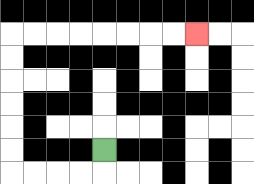{'start': '[4, 6]', 'end': '[8, 1]', 'path_directions': 'D,L,L,L,L,U,U,U,U,U,U,R,R,R,R,R,R,R,R', 'path_coordinates': '[[4, 6], [4, 7], [3, 7], [2, 7], [1, 7], [0, 7], [0, 6], [0, 5], [0, 4], [0, 3], [0, 2], [0, 1], [1, 1], [2, 1], [3, 1], [4, 1], [5, 1], [6, 1], [7, 1], [8, 1]]'}